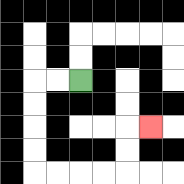{'start': '[3, 3]', 'end': '[6, 5]', 'path_directions': 'L,L,D,D,D,D,R,R,R,R,U,U,R', 'path_coordinates': '[[3, 3], [2, 3], [1, 3], [1, 4], [1, 5], [1, 6], [1, 7], [2, 7], [3, 7], [4, 7], [5, 7], [5, 6], [5, 5], [6, 5]]'}